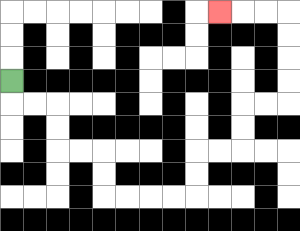{'start': '[0, 3]', 'end': '[9, 0]', 'path_directions': 'D,R,R,D,D,R,R,D,D,R,R,R,R,U,U,R,R,U,U,R,R,U,U,U,U,L,L,L', 'path_coordinates': '[[0, 3], [0, 4], [1, 4], [2, 4], [2, 5], [2, 6], [3, 6], [4, 6], [4, 7], [4, 8], [5, 8], [6, 8], [7, 8], [8, 8], [8, 7], [8, 6], [9, 6], [10, 6], [10, 5], [10, 4], [11, 4], [12, 4], [12, 3], [12, 2], [12, 1], [12, 0], [11, 0], [10, 0], [9, 0]]'}